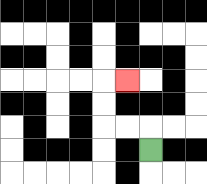{'start': '[6, 6]', 'end': '[5, 3]', 'path_directions': 'U,L,L,U,U,R', 'path_coordinates': '[[6, 6], [6, 5], [5, 5], [4, 5], [4, 4], [4, 3], [5, 3]]'}